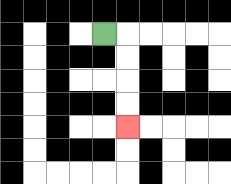{'start': '[4, 1]', 'end': '[5, 5]', 'path_directions': 'R,D,D,D,D', 'path_coordinates': '[[4, 1], [5, 1], [5, 2], [5, 3], [5, 4], [5, 5]]'}